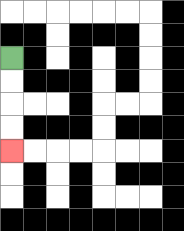{'start': '[0, 2]', 'end': '[0, 6]', 'path_directions': 'D,D,D,D', 'path_coordinates': '[[0, 2], [0, 3], [0, 4], [0, 5], [0, 6]]'}